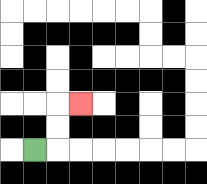{'start': '[1, 6]', 'end': '[3, 4]', 'path_directions': 'R,U,U,R', 'path_coordinates': '[[1, 6], [2, 6], [2, 5], [2, 4], [3, 4]]'}